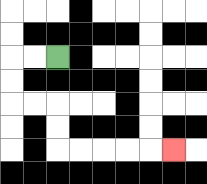{'start': '[2, 2]', 'end': '[7, 6]', 'path_directions': 'L,L,D,D,R,R,D,D,R,R,R,R,R', 'path_coordinates': '[[2, 2], [1, 2], [0, 2], [0, 3], [0, 4], [1, 4], [2, 4], [2, 5], [2, 6], [3, 6], [4, 6], [5, 6], [6, 6], [7, 6]]'}